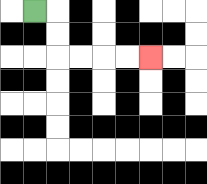{'start': '[1, 0]', 'end': '[6, 2]', 'path_directions': 'R,D,D,R,R,R,R', 'path_coordinates': '[[1, 0], [2, 0], [2, 1], [2, 2], [3, 2], [4, 2], [5, 2], [6, 2]]'}